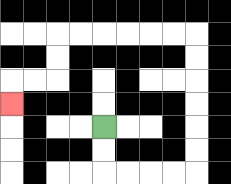{'start': '[4, 5]', 'end': '[0, 4]', 'path_directions': 'D,D,R,R,R,R,U,U,U,U,U,U,L,L,L,L,L,L,D,D,L,L,D', 'path_coordinates': '[[4, 5], [4, 6], [4, 7], [5, 7], [6, 7], [7, 7], [8, 7], [8, 6], [8, 5], [8, 4], [8, 3], [8, 2], [8, 1], [7, 1], [6, 1], [5, 1], [4, 1], [3, 1], [2, 1], [2, 2], [2, 3], [1, 3], [0, 3], [0, 4]]'}